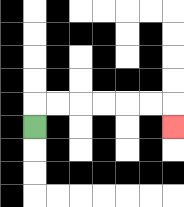{'start': '[1, 5]', 'end': '[7, 5]', 'path_directions': 'U,R,R,R,R,R,R,D', 'path_coordinates': '[[1, 5], [1, 4], [2, 4], [3, 4], [4, 4], [5, 4], [6, 4], [7, 4], [7, 5]]'}